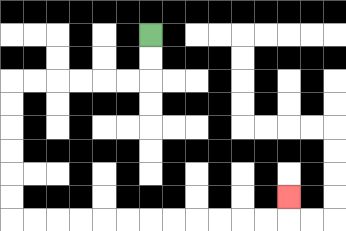{'start': '[6, 1]', 'end': '[12, 8]', 'path_directions': 'D,D,L,L,L,L,L,L,D,D,D,D,D,D,R,R,R,R,R,R,R,R,R,R,R,R,U', 'path_coordinates': '[[6, 1], [6, 2], [6, 3], [5, 3], [4, 3], [3, 3], [2, 3], [1, 3], [0, 3], [0, 4], [0, 5], [0, 6], [0, 7], [0, 8], [0, 9], [1, 9], [2, 9], [3, 9], [4, 9], [5, 9], [6, 9], [7, 9], [8, 9], [9, 9], [10, 9], [11, 9], [12, 9], [12, 8]]'}